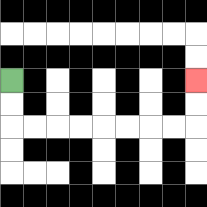{'start': '[0, 3]', 'end': '[8, 3]', 'path_directions': 'D,D,R,R,R,R,R,R,R,R,U,U', 'path_coordinates': '[[0, 3], [0, 4], [0, 5], [1, 5], [2, 5], [3, 5], [4, 5], [5, 5], [6, 5], [7, 5], [8, 5], [8, 4], [8, 3]]'}